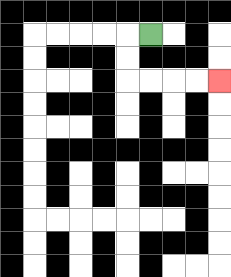{'start': '[6, 1]', 'end': '[9, 3]', 'path_directions': 'L,D,D,R,R,R,R', 'path_coordinates': '[[6, 1], [5, 1], [5, 2], [5, 3], [6, 3], [7, 3], [8, 3], [9, 3]]'}